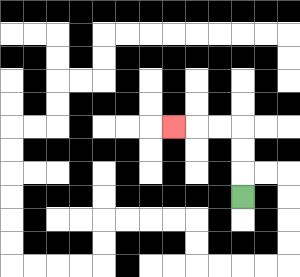{'start': '[10, 8]', 'end': '[7, 5]', 'path_directions': 'U,U,U,L,L,L', 'path_coordinates': '[[10, 8], [10, 7], [10, 6], [10, 5], [9, 5], [8, 5], [7, 5]]'}